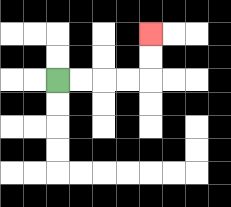{'start': '[2, 3]', 'end': '[6, 1]', 'path_directions': 'R,R,R,R,U,U', 'path_coordinates': '[[2, 3], [3, 3], [4, 3], [5, 3], [6, 3], [6, 2], [6, 1]]'}